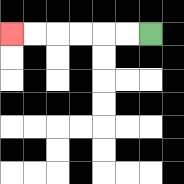{'start': '[6, 1]', 'end': '[0, 1]', 'path_directions': 'L,L,L,L,L,L', 'path_coordinates': '[[6, 1], [5, 1], [4, 1], [3, 1], [2, 1], [1, 1], [0, 1]]'}